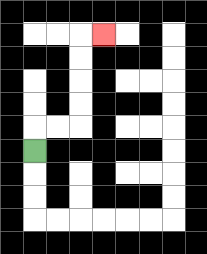{'start': '[1, 6]', 'end': '[4, 1]', 'path_directions': 'U,R,R,U,U,U,U,R', 'path_coordinates': '[[1, 6], [1, 5], [2, 5], [3, 5], [3, 4], [3, 3], [3, 2], [3, 1], [4, 1]]'}